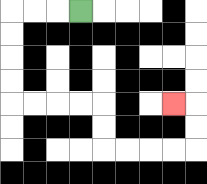{'start': '[3, 0]', 'end': '[7, 4]', 'path_directions': 'L,L,L,D,D,D,D,R,R,R,R,D,D,R,R,R,R,U,U,L', 'path_coordinates': '[[3, 0], [2, 0], [1, 0], [0, 0], [0, 1], [0, 2], [0, 3], [0, 4], [1, 4], [2, 4], [3, 4], [4, 4], [4, 5], [4, 6], [5, 6], [6, 6], [7, 6], [8, 6], [8, 5], [8, 4], [7, 4]]'}